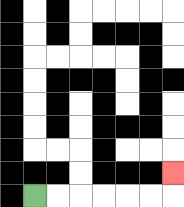{'start': '[1, 8]', 'end': '[7, 7]', 'path_directions': 'R,R,R,R,R,R,U', 'path_coordinates': '[[1, 8], [2, 8], [3, 8], [4, 8], [5, 8], [6, 8], [7, 8], [7, 7]]'}